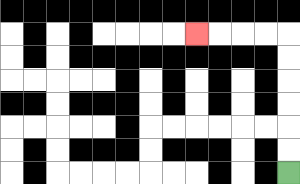{'start': '[12, 7]', 'end': '[8, 1]', 'path_directions': 'U,U,U,U,U,U,L,L,L,L', 'path_coordinates': '[[12, 7], [12, 6], [12, 5], [12, 4], [12, 3], [12, 2], [12, 1], [11, 1], [10, 1], [9, 1], [8, 1]]'}